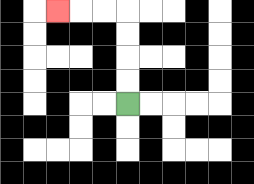{'start': '[5, 4]', 'end': '[2, 0]', 'path_directions': 'U,U,U,U,L,L,L', 'path_coordinates': '[[5, 4], [5, 3], [5, 2], [5, 1], [5, 0], [4, 0], [3, 0], [2, 0]]'}